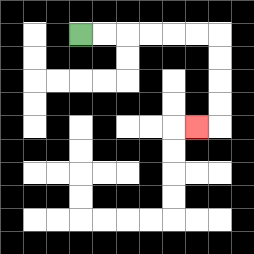{'start': '[3, 1]', 'end': '[8, 5]', 'path_directions': 'R,R,R,R,R,R,D,D,D,D,L', 'path_coordinates': '[[3, 1], [4, 1], [5, 1], [6, 1], [7, 1], [8, 1], [9, 1], [9, 2], [9, 3], [9, 4], [9, 5], [8, 5]]'}